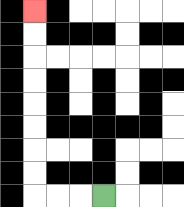{'start': '[4, 8]', 'end': '[1, 0]', 'path_directions': 'L,L,L,U,U,U,U,U,U,U,U', 'path_coordinates': '[[4, 8], [3, 8], [2, 8], [1, 8], [1, 7], [1, 6], [1, 5], [1, 4], [1, 3], [1, 2], [1, 1], [1, 0]]'}